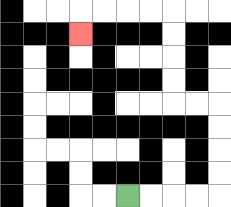{'start': '[5, 8]', 'end': '[3, 1]', 'path_directions': 'R,R,R,R,U,U,U,U,L,L,U,U,U,U,L,L,L,L,D', 'path_coordinates': '[[5, 8], [6, 8], [7, 8], [8, 8], [9, 8], [9, 7], [9, 6], [9, 5], [9, 4], [8, 4], [7, 4], [7, 3], [7, 2], [7, 1], [7, 0], [6, 0], [5, 0], [4, 0], [3, 0], [3, 1]]'}